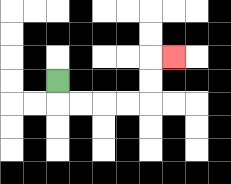{'start': '[2, 3]', 'end': '[7, 2]', 'path_directions': 'D,R,R,R,R,U,U,R', 'path_coordinates': '[[2, 3], [2, 4], [3, 4], [4, 4], [5, 4], [6, 4], [6, 3], [6, 2], [7, 2]]'}